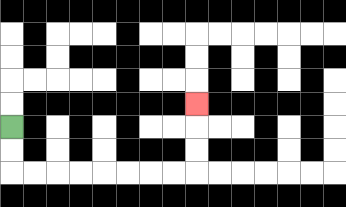{'start': '[0, 5]', 'end': '[8, 4]', 'path_directions': 'D,D,R,R,R,R,R,R,R,R,U,U,U', 'path_coordinates': '[[0, 5], [0, 6], [0, 7], [1, 7], [2, 7], [3, 7], [4, 7], [5, 7], [6, 7], [7, 7], [8, 7], [8, 6], [8, 5], [8, 4]]'}